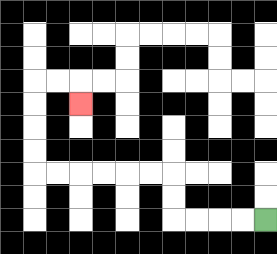{'start': '[11, 9]', 'end': '[3, 4]', 'path_directions': 'L,L,L,L,U,U,L,L,L,L,L,L,U,U,U,U,R,R,D', 'path_coordinates': '[[11, 9], [10, 9], [9, 9], [8, 9], [7, 9], [7, 8], [7, 7], [6, 7], [5, 7], [4, 7], [3, 7], [2, 7], [1, 7], [1, 6], [1, 5], [1, 4], [1, 3], [2, 3], [3, 3], [3, 4]]'}